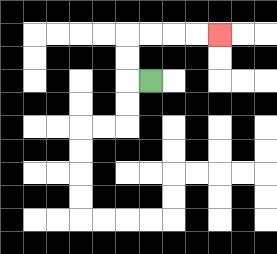{'start': '[6, 3]', 'end': '[9, 1]', 'path_directions': 'L,U,U,R,R,R,R', 'path_coordinates': '[[6, 3], [5, 3], [5, 2], [5, 1], [6, 1], [7, 1], [8, 1], [9, 1]]'}